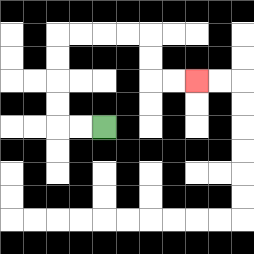{'start': '[4, 5]', 'end': '[8, 3]', 'path_directions': 'L,L,U,U,U,U,R,R,R,R,D,D,R,R', 'path_coordinates': '[[4, 5], [3, 5], [2, 5], [2, 4], [2, 3], [2, 2], [2, 1], [3, 1], [4, 1], [5, 1], [6, 1], [6, 2], [6, 3], [7, 3], [8, 3]]'}